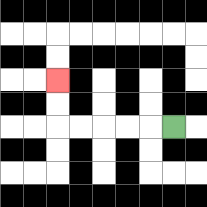{'start': '[7, 5]', 'end': '[2, 3]', 'path_directions': 'L,L,L,L,L,U,U', 'path_coordinates': '[[7, 5], [6, 5], [5, 5], [4, 5], [3, 5], [2, 5], [2, 4], [2, 3]]'}